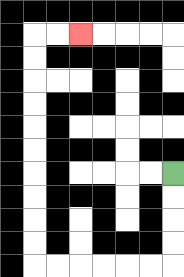{'start': '[7, 7]', 'end': '[3, 1]', 'path_directions': 'D,D,D,D,L,L,L,L,L,L,U,U,U,U,U,U,U,U,U,U,R,R', 'path_coordinates': '[[7, 7], [7, 8], [7, 9], [7, 10], [7, 11], [6, 11], [5, 11], [4, 11], [3, 11], [2, 11], [1, 11], [1, 10], [1, 9], [1, 8], [1, 7], [1, 6], [1, 5], [1, 4], [1, 3], [1, 2], [1, 1], [2, 1], [3, 1]]'}